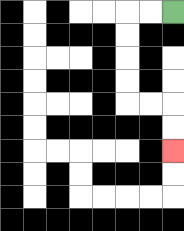{'start': '[7, 0]', 'end': '[7, 6]', 'path_directions': 'L,L,D,D,D,D,R,R,D,D', 'path_coordinates': '[[7, 0], [6, 0], [5, 0], [5, 1], [5, 2], [5, 3], [5, 4], [6, 4], [7, 4], [7, 5], [7, 6]]'}